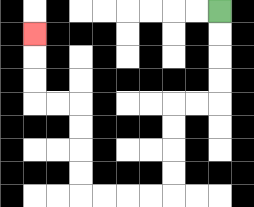{'start': '[9, 0]', 'end': '[1, 1]', 'path_directions': 'D,D,D,D,L,L,D,D,D,D,L,L,L,L,U,U,U,U,L,L,U,U,U', 'path_coordinates': '[[9, 0], [9, 1], [9, 2], [9, 3], [9, 4], [8, 4], [7, 4], [7, 5], [7, 6], [7, 7], [7, 8], [6, 8], [5, 8], [4, 8], [3, 8], [3, 7], [3, 6], [3, 5], [3, 4], [2, 4], [1, 4], [1, 3], [1, 2], [1, 1]]'}